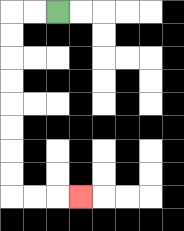{'start': '[2, 0]', 'end': '[3, 8]', 'path_directions': 'L,L,D,D,D,D,D,D,D,D,R,R,R', 'path_coordinates': '[[2, 0], [1, 0], [0, 0], [0, 1], [0, 2], [0, 3], [0, 4], [0, 5], [0, 6], [0, 7], [0, 8], [1, 8], [2, 8], [3, 8]]'}